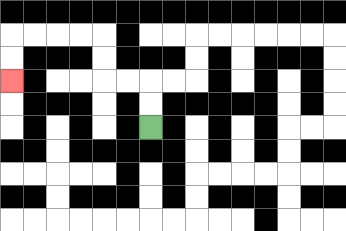{'start': '[6, 5]', 'end': '[0, 3]', 'path_directions': 'U,U,L,L,U,U,L,L,L,L,D,D', 'path_coordinates': '[[6, 5], [6, 4], [6, 3], [5, 3], [4, 3], [4, 2], [4, 1], [3, 1], [2, 1], [1, 1], [0, 1], [0, 2], [0, 3]]'}